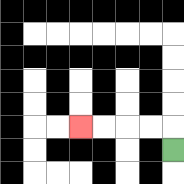{'start': '[7, 6]', 'end': '[3, 5]', 'path_directions': 'U,L,L,L,L', 'path_coordinates': '[[7, 6], [7, 5], [6, 5], [5, 5], [4, 5], [3, 5]]'}